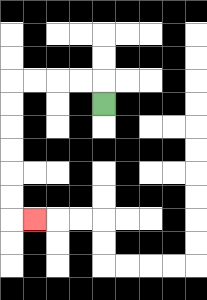{'start': '[4, 4]', 'end': '[1, 9]', 'path_directions': 'U,L,L,L,L,D,D,D,D,D,D,R', 'path_coordinates': '[[4, 4], [4, 3], [3, 3], [2, 3], [1, 3], [0, 3], [0, 4], [0, 5], [0, 6], [0, 7], [0, 8], [0, 9], [1, 9]]'}